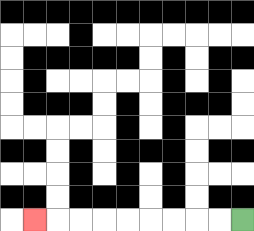{'start': '[10, 9]', 'end': '[1, 9]', 'path_directions': 'L,L,L,L,L,L,L,L,L', 'path_coordinates': '[[10, 9], [9, 9], [8, 9], [7, 9], [6, 9], [5, 9], [4, 9], [3, 9], [2, 9], [1, 9]]'}